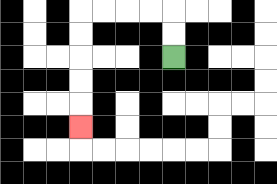{'start': '[7, 2]', 'end': '[3, 5]', 'path_directions': 'U,U,L,L,L,L,D,D,D,D,D', 'path_coordinates': '[[7, 2], [7, 1], [7, 0], [6, 0], [5, 0], [4, 0], [3, 0], [3, 1], [3, 2], [3, 3], [3, 4], [3, 5]]'}